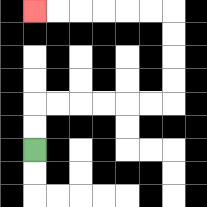{'start': '[1, 6]', 'end': '[1, 0]', 'path_directions': 'U,U,R,R,R,R,R,R,U,U,U,U,L,L,L,L,L,L', 'path_coordinates': '[[1, 6], [1, 5], [1, 4], [2, 4], [3, 4], [4, 4], [5, 4], [6, 4], [7, 4], [7, 3], [7, 2], [7, 1], [7, 0], [6, 0], [5, 0], [4, 0], [3, 0], [2, 0], [1, 0]]'}